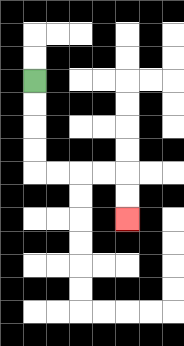{'start': '[1, 3]', 'end': '[5, 9]', 'path_directions': 'D,D,D,D,R,R,R,R,D,D', 'path_coordinates': '[[1, 3], [1, 4], [1, 5], [1, 6], [1, 7], [2, 7], [3, 7], [4, 7], [5, 7], [5, 8], [5, 9]]'}